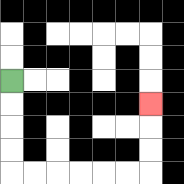{'start': '[0, 3]', 'end': '[6, 4]', 'path_directions': 'D,D,D,D,R,R,R,R,R,R,U,U,U', 'path_coordinates': '[[0, 3], [0, 4], [0, 5], [0, 6], [0, 7], [1, 7], [2, 7], [3, 7], [4, 7], [5, 7], [6, 7], [6, 6], [6, 5], [6, 4]]'}